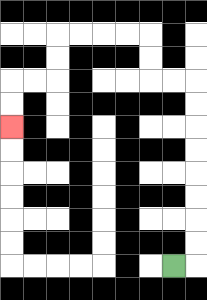{'start': '[7, 11]', 'end': '[0, 5]', 'path_directions': 'R,U,U,U,U,U,U,U,U,L,L,U,U,L,L,L,L,D,D,L,L,D,D', 'path_coordinates': '[[7, 11], [8, 11], [8, 10], [8, 9], [8, 8], [8, 7], [8, 6], [8, 5], [8, 4], [8, 3], [7, 3], [6, 3], [6, 2], [6, 1], [5, 1], [4, 1], [3, 1], [2, 1], [2, 2], [2, 3], [1, 3], [0, 3], [0, 4], [0, 5]]'}